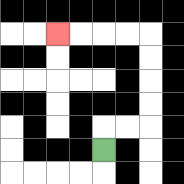{'start': '[4, 6]', 'end': '[2, 1]', 'path_directions': 'U,R,R,U,U,U,U,L,L,L,L', 'path_coordinates': '[[4, 6], [4, 5], [5, 5], [6, 5], [6, 4], [6, 3], [6, 2], [6, 1], [5, 1], [4, 1], [3, 1], [2, 1]]'}